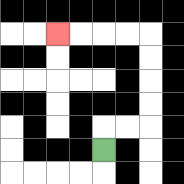{'start': '[4, 6]', 'end': '[2, 1]', 'path_directions': 'U,R,R,U,U,U,U,L,L,L,L', 'path_coordinates': '[[4, 6], [4, 5], [5, 5], [6, 5], [6, 4], [6, 3], [6, 2], [6, 1], [5, 1], [4, 1], [3, 1], [2, 1]]'}